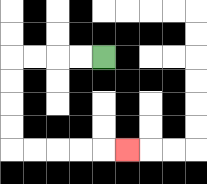{'start': '[4, 2]', 'end': '[5, 6]', 'path_directions': 'L,L,L,L,D,D,D,D,R,R,R,R,R', 'path_coordinates': '[[4, 2], [3, 2], [2, 2], [1, 2], [0, 2], [0, 3], [0, 4], [0, 5], [0, 6], [1, 6], [2, 6], [3, 6], [4, 6], [5, 6]]'}